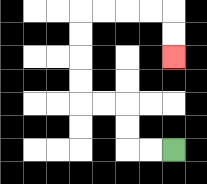{'start': '[7, 6]', 'end': '[7, 2]', 'path_directions': 'L,L,U,U,L,L,U,U,U,U,R,R,R,R,D,D', 'path_coordinates': '[[7, 6], [6, 6], [5, 6], [5, 5], [5, 4], [4, 4], [3, 4], [3, 3], [3, 2], [3, 1], [3, 0], [4, 0], [5, 0], [6, 0], [7, 0], [7, 1], [7, 2]]'}